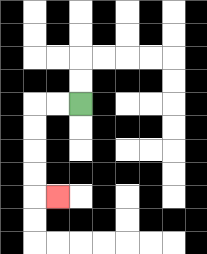{'start': '[3, 4]', 'end': '[2, 8]', 'path_directions': 'L,L,D,D,D,D,R', 'path_coordinates': '[[3, 4], [2, 4], [1, 4], [1, 5], [1, 6], [1, 7], [1, 8], [2, 8]]'}